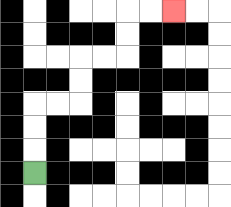{'start': '[1, 7]', 'end': '[7, 0]', 'path_directions': 'U,U,U,R,R,U,U,R,R,U,U,R,R', 'path_coordinates': '[[1, 7], [1, 6], [1, 5], [1, 4], [2, 4], [3, 4], [3, 3], [3, 2], [4, 2], [5, 2], [5, 1], [5, 0], [6, 0], [7, 0]]'}